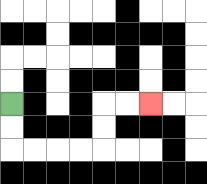{'start': '[0, 4]', 'end': '[6, 4]', 'path_directions': 'D,D,R,R,R,R,U,U,R,R', 'path_coordinates': '[[0, 4], [0, 5], [0, 6], [1, 6], [2, 6], [3, 6], [4, 6], [4, 5], [4, 4], [5, 4], [6, 4]]'}